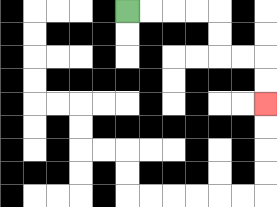{'start': '[5, 0]', 'end': '[11, 4]', 'path_directions': 'R,R,R,R,D,D,R,R,D,D', 'path_coordinates': '[[5, 0], [6, 0], [7, 0], [8, 0], [9, 0], [9, 1], [9, 2], [10, 2], [11, 2], [11, 3], [11, 4]]'}